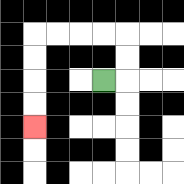{'start': '[4, 3]', 'end': '[1, 5]', 'path_directions': 'R,U,U,L,L,L,L,D,D,D,D', 'path_coordinates': '[[4, 3], [5, 3], [5, 2], [5, 1], [4, 1], [3, 1], [2, 1], [1, 1], [1, 2], [1, 3], [1, 4], [1, 5]]'}